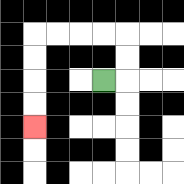{'start': '[4, 3]', 'end': '[1, 5]', 'path_directions': 'R,U,U,L,L,L,L,D,D,D,D', 'path_coordinates': '[[4, 3], [5, 3], [5, 2], [5, 1], [4, 1], [3, 1], [2, 1], [1, 1], [1, 2], [1, 3], [1, 4], [1, 5]]'}